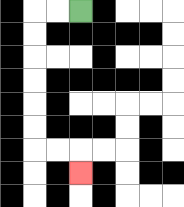{'start': '[3, 0]', 'end': '[3, 7]', 'path_directions': 'L,L,D,D,D,D,D,D,R,R,D', 'path_coordinates': '[[3, 0], [2, 0], [1, 0], [1, 1], [1, 2], [1, 3], [1, 4], [1, 5], [1, 6], [2, 6], [3, 6], [3, 7]]'}